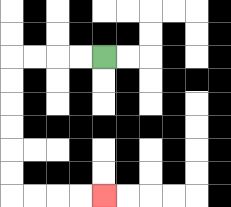{'start': '[4, 2]', 'end': '[4, 8]', 'path_directions': 'L,L,L,L,D,D,D,D,D,D,R,R,R,R', 'path_coordinates': '[[4, 2], [3, 2], [2, 2], [1, 2], [0, 2], [0, 3], [0, 4], [0, 5], [0, 6], [0, 7], [0, 8], [1, 8], [2, 8], [3, 8], [4, 8]]'}